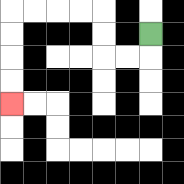{'start': '[6, 1]', 'end': '[0, 4]', 'path_directions': 'D,L,L,U,U,L,L,L,L,D,D,D,D', 'path_coordinates': '[[6, 1], [6, 2], [5, 2], [4, 2], [4, 1], [4, 0], [3, 0], [2, 0], [1, 0], [0, 0], [0, 1], [0, 2], [0, 3], [0, 4]]'}